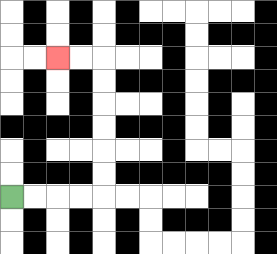{'start': '[0, 8]', 'end': '[2, 2]', 'path_directions': 'R,R,R,R,U,U,U,U,U,U,L,L', 'path_coordinates': '[[0, 8], [1, 8], [2, 8], [3, 8], [4, 8], [4, 7], [4, 6], [4, 5], [4, 4], [4, 3], [4, 2], [3, 2], [2, 2]]'}